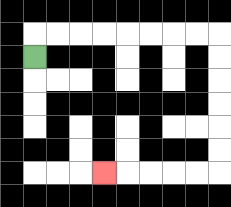{'start': '[1, 2]', 'end': '[4, 7]', 'path_directions': 'U,R,R,R,R,R,R,R,R,D,D,D,D,D,D,L,L,L,L,L', 'path_coordinates': '[[1, 2], [1, 1], [2, 1], [3, 1], [4, 1], [5, 1], [6, 1], [7, 1], [8, 1], [9, 1], [9, 2], [9, 3], [9, 4], [9, 5], [9, 6], [9, 7], [8, 7], [7, 7], [6, 7], [5, 7], [4, 7]]'}